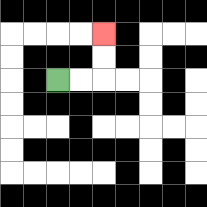{'start': '[2, 3]', 'end': '[4, 1]', 'path_directions': 'R,R,U,U', 'path_coordinates': '[[2, 3], [3, 3], [4, 3], [4, 2], [4, 1]]'}